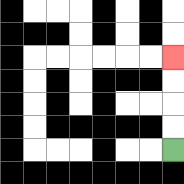{'start': '[7, 6]', 'end': '[7, 2]', 'path_directions': 'U,U,U,U', 'path_coordinates': '[[7, 6], [7, 5], [7, 4], [7, 3], [7, 2]]'}